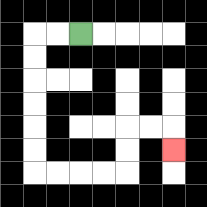{'start': '[3, 1]', 'end': '[7, 6]', 'path_directions': 'L,L,D,D,D,D,D,D,R,R,R,R,U,U,R,R,D', 'path_coordinates': '[[3, 1], [2, 1], [1, 1], [1, 2], [1, 3], [1, 4], [1, 5], [1, 6], [1, 7], [2, 7], [3, 7], [4, 7], [5, 7], [5, 6], [5, 5], [6, 5], [7, 5], [7, 6]]'}